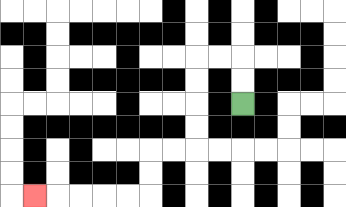{'start': '[10, 4]', 'end': '[1, 8]', 'path_directions': 'U,U,L,L,D,D,D,D,L,L,D,D,L,L,L,L,L', 'path_coordinates': '[[10, 4], [10, 3], [10, 2], [9, 2], [8, 2], [8, 3], [8, 4], [8, 5], [8, 6], [7, 6], [6, 6], [6, 7], [6, 8], [5, 8], [4, 8], [3, 8], [2, 8], [1, 8]]'}